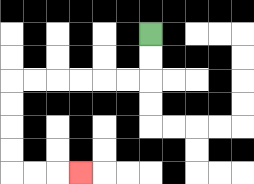{'start': '[6, 1]', 'end': '[3, 7]', 'path_directions': 'D,D,L,L,L,L,L,L,D,D,D,D,R,R,R', 'path_coordinates': '[[6, 1], [6, 2], [6, 3], [5, 3], [4, 3], [3, 3], [2, 3], [1, 3], [0, 3], [0, 4], [0, 5], [0, 6], [0, 7], [1, 7], [2, 7], [3, 7]]'}